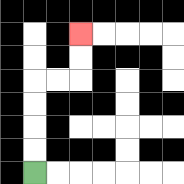{'start': '[1, 7]', 'end': '[3, 1]', 'path_directions': 'U,U,U,U,R,R,U,U', 'path_coordinates': '[[1, 7], [1, 6], [1, 5], [1, 4], [1, 3], [2, 3], [3, 3], [3, 2], [3, 1]]'}